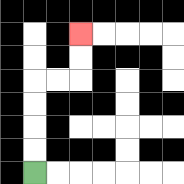{'start': '[1, 7]', 'end': '[3, 1]', 'path_directions': 'U,U,U,U,R,R,U,U', 'path_coordinates': '[[1, 7], [1, 6], [1, 5], [1, 4], [1, 3], [2, 3], [3, 3], [3, 2], [3, 1]]'}